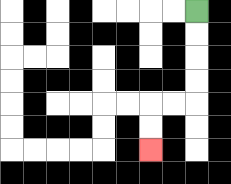{'start': '[8, 0]', 'end': '[6, 6]', 'path_directions': 'D,D,D,D,L,L,D,D', 'path_coordinates': '[[8, 0], [8, 1], [8, 2], [8, 3], [8, 4], [7, 4], [6, 4], [6, 5], [6, 6]]'}